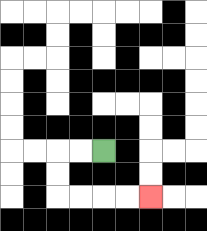{'start': '[4, 6]', 'end': '[6, 8]', 'path_directions': 'L,L,D,D,R,R,R,R', 'path_coordinates': '[[4, 6], [3, 6], [2, 6], [2, 7], [2, 8], [3, 8], [4, 8], [5, 8], [6, 8]]'}